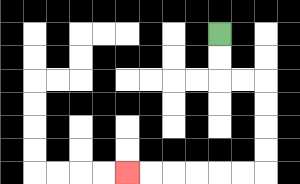{'start': '[9, 1]', 'end': '[5, 7]', 'path_directions': 'D,D,R,R,D,D,D,D,L,L,L,L,L,L', 'path_coordinates': '[[9, 1], [9, 2], [9, 3], [10, 3], [11, 3], [11, 4], [11, 5], [11, 6], [11, 7], [10, 7], [9, 7], [8, 7], [7, 7], [6, 7], [5, 7]]'}